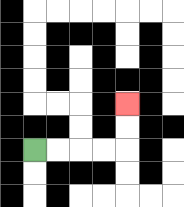{'start': '[1, 6]', 'end': '[5, 4]', 'path_directions': 'R,R,R,R,U,U', 'path_coordinates': '[[1, 6], [2, 6], [3, 6], [4, 6], [5, 6], [5, 5], [5, 4]]'}